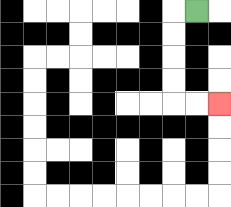{'start': '[8, 0]', 'end': '[9, 4]', 'path_directions': 'L,D,D,D,D,R,R', 'path_coordinates': '[[8, 0], [7, 0], [7, 1], [7, 2], [7, 3], [7, 4], [8, 4], [9, 4]]'}